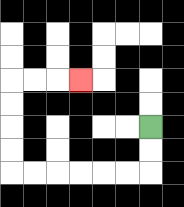{'start': '[6, 5]', 'end': '[3, 3]', 'path_directions': 'D,D,L,L,L,L,L,L,U,U,U,U,R,R,R', 'path_coordinates': '[[6, 5], [6, 6], [6, 7], [5, 7], [4, 7], [3, 7], [2, 7], [1, 7], [0, 7], [0, 6], [0, 5], [0, 4], [0, 3], [1, 3], [2, 3], [3, 3]]'}